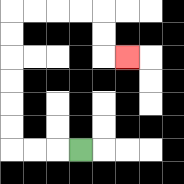{'start': '[3, 6]', 'end': '[5, 2]', 'path_directions': 'L,L,L,U,U,U,U,U,U,R,R,R,R,D,D,R', 'path_coordinates': '[[3, 6], [2, 6], [1, 6], [0, 6], [0, 5], [0, 4], [0, 3], [0, 2], [0, 1], [0, 0], [1, 0], [2, 0], [3, 0], [4, 0], [4, 1], [4, 2], [5, 2]]'}